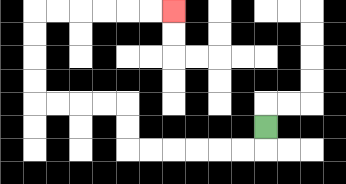{'start': '[11, 5]', 'end': '[7, 0]', 'path_directions': 'D,L,L,L,L,L,L,U,U,L,L,L,L,U,U,U,U,R,R,R,R,R,R', 'path_coordinates': '[[11, 5], [11, 6], [10, 6], [9, 6], [8, 6], [7, 6], [6, 6], [5, 6], [5, 5], [5, 4], [4, 4], [3, 4], [2, 4], [1, 4], [1, 3], [1, 2], [1, 1], [1, 0], [2, 0], [3, 0], [4, 0], [5, 0], [6, 0], [7, 0]]'}